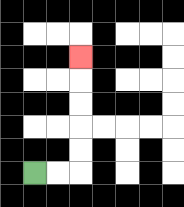{'start': '[1, 7]', 'end': '[3, 2]', 'path_directions': 'R,R,U,U,U,U,U', 'path_coordinates': '[[1, 7], [2, 7], [3, 7], [3, 6], [3, 5], [3, 4], [3, 3], [3, 2]]'}